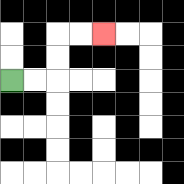{'start': '[0, 3]', 'end': '[4, 1]', 'path_directions': 'R,R,U,U,R,R', 'path_coordinates': '[[0, 3], [1, 3], [2, 3], [2, 2], [2, 1], [3, 1], [4, 1]]'}